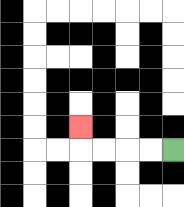{'start': '[7, 6]', 'end': '[3, 5]', 'path_directions': 'L,L,L,L,U', 'path_coordinates': '[[7, 6], [6, 6], [5, 6], [4, 6], [3, 6], [3, 5]]'}